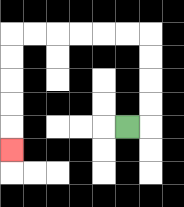{'start': '[5, 5]', 'end': '[0, 6]', 'path_directions': 'R,U,U,U,U,L,L,L,L,L,L,D,D,D,D,D', 'path_coordinates': '[[5, 5], [6, 5], [6, 4], [6, 3], [6, 2], [6, 1], [5, 1], [4, 1], [3, 1], [2, 1], [1, 1], [0, 1], [0, 2], [0, 3], [0, 4], [0, 5], [0, 6]]'}